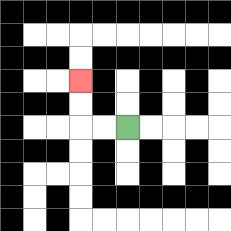{'start': '[5, 5]', 'end': '[3, 3]', 'path_directions': 'L,L,U,U', 'path_coordinates': '[[5, 5], [4, 5], [3, 5], [3, 4], [3, 3]]'}